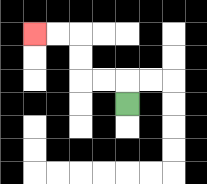{'start': '[5, 4]', 'end': '[1, 1]', 'path_directions': 'U,L,L,U,U,L,L', 'path_coordinates': '[[5, 4], [5, 3], [4, 3], [3, 3], [3, 2], [3, 1], [2, 1], [1, 1]]'}